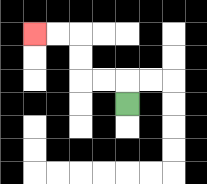{'start': '[5, 4]', 'end': '[1, 1]', 'path_directions': 'U,L,L,U,U,L,L', 'path_coordinates': '[[5, 4], [5, 3], [4, 3], [3, 3], [3, 2], [3, 1], [2, 1], [1, 1]]'}